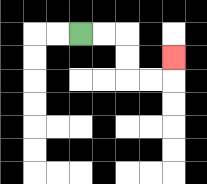{'start': '[3, 1]', 'end': '[7, 2]', 'path_directions': 'R,R,D,D,R,R,U', 'path_coordinates': '[[3, 1], [4, 1], [5, 1], [5, 2], [5, 3], [6, 3], [7, 3], [7, 2]]'}